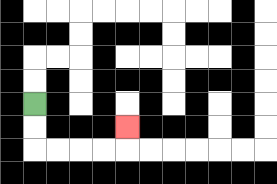{'start': '[1, 4]', 'end': '[5, 5]', 'path_directions': 'D,D,R,R,R,R,U', 'path_coordinates': '[[1, 4], [1, 5], [1, 6], [2, 6], [3, 6], [4, 6], [5, 6], [5, 5]]'}